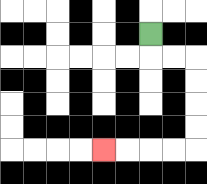{'start': '[6, 1]', 'end': '[4, 6]', 'path_directions': 'D,R,R,D,D,D,D,L,L,L,L', 'path_coordinates': '[[6, 1], [6, 2], [7, 2], [8, 2], [8, 3], [8, 4], [8, 5], [8, 6], [7, 6], [6, 6], [5, 6], [4, 6]]'}